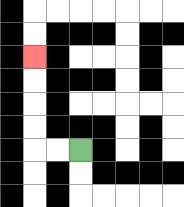{'start': '[3, 6]', 'end': '[1, 2]', 'path_directions': 'L,L,U,U,U,U', 'path_coordinates': '[[3, 6], [2, 6], [1, 6], [1, 5], [1, 4], [1, 3], [1, 2]]'}